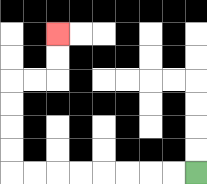{'start': '[8, 7]', 'end': '[2, 1]', 'path_directions': 'L,L,L,L,L,L,L,L,U,U,U,U,R,R,U,U', 'path_coordinates': '[[8, 7], [7, 7], [6, 7], [5, 7], [4, 7], [3, 7], [2, 7], [1, 7], [0, 7], [0, 6], [0, 5], [0, 4], [0, 3], [1, 3], [2, 3], [2, 2], [2, 1]]'}